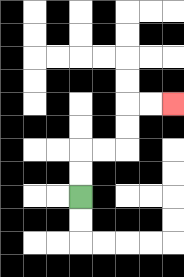{'start': '[3, 8]', 'end': '[7, 4]', 'path_directions': 'U,U,R,R,U,U,R,R', 'path_coordinates': '[[3, 8], [3, 7], [3, 6], [4, 6], [5, 6], [5, 5], [5, 4], [6, 4], [7, 4]]'}